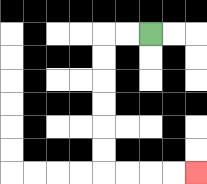{'start': '[6, 1]', 'end': '[8, 7]', 'path_directions': 'L,L,D,D,D,D,D,D,R,R,R,R', 'path_coordinates': '[[6, 1], [5, 1], [4, 1], [4, 2], [4, 3], [4, 4], [4, 5], [4, 6], [4, 7], [5, 7], [6, 7], [7, 7], [8, 7]]'}